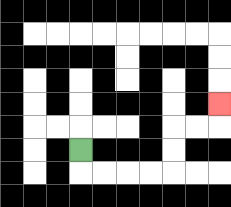{'start': '[3, 6]', 'end': '[9, 4]', 'path_directions': 'D,R,R,R,R,U,U,R,R,U', 'path_coordinates': '[[3, 6], [3, 7], [4, 7], [5, 7], [6, 7], [7, 7], [7, 6], [7, 5], [8, 5], [9, 5], [9, 4]]'}